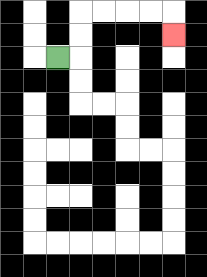{'start': '[2, 2]', 'end': '[7, 1]', 'path_directions': 'R,U,U,R,R,R,R,D', 'path_coordinates': '[[2, 2], [3, 2], [3, 1], [3, 0], [4, 0], [5, 0], [6, 0], [7, 0], [7, 1]]'}